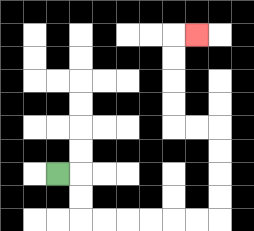{'start': '[2, 7]', 'end': '[8, 1]', 'path_directions': 'R,D,D,R,R,R,R,R,R,U,U,U,U,L,L,U,U,U,U,R', 'path_coordinates': '[[2, 7], [3, 7], [3, 8], [3, 9], [4, 9], [5, 9], [6, 9], [7, 9], [8, 9], [9, 9], [9, 8], [9, 7], [9, 6], [9, 5], [8, 5], [7, 5], [7, 4], [7, 3], [7, 2], [7, 1], [8, 1]]'}